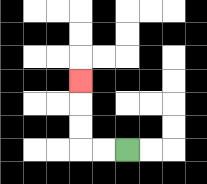{'start': '[5, 6]', 'end': '[3, 3]', 'path_directions': 'L,L,U,U,U', 'path_coordinates': '[[5, 6], [4, 6], [3, 6], [3, 5], [3, 4], [3, 3]]'}